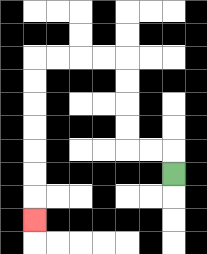{'start': '[7, 7]', 'end': '[1, 9]', 'path_directions': 'U,L,L,U,U,U,U,L,L,L,L,D,D,D,D,D,D,D', 'path_coordinates': '[[7, 7], [7, 6], [6, 6], [5, 6], [5, 5], [5, 4], [5, 3], [5, 2], [4, 2], [3, 2], [2, 2], [1, 2], [1, 3], [1, 4], [1, 5], [1, 6], [1, 7], [1, 8], [1, 9]]'}